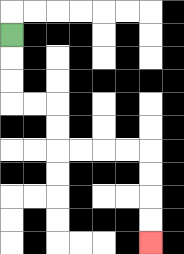{'start': '[0, 1]', 'end': '[6, 10]', 'path_directions': 'D,D,D,R,R,D,D,R,R,R,R,D,D,D,D', 'path_coordinates': '[[0, 1], [0, 2], [0, 3], [0, 4], [1, 4], [2, 4], [2, 5], [2, 6], [3, 6], [4, 6], [5, 6], [6, 6], [6, 7], [6, 8], [6, 9], [6, 10]]'}